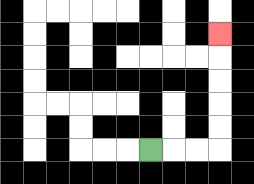{'start': '[6, 6]', 'end': '[9, 1]', 'path_directions': 'R,R,R,U,U,U,U,U', 'path_coordinates': '[[6, 6], [7, 6], [8, 6], [9, 6], [9, 5], [9, 4], [9, 3], [9, 2], [9, 1]]'}